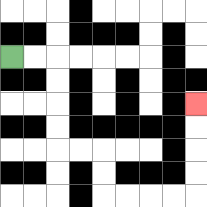{'start': '[0, 2]', 'end': '[8, 4]', 'path_directions': 'R,R,D,D,D,D,R,R,D,D,R,R,R,R,U,U,U,U', 'path_coordinates': '[[0, 2], [1, 2], [2, 2], [2, 3], [2, 4], [2, 5], [2, 6], [3, 6], [4, 6], [4, 7], [4, 8], [5, 8], [6, 8], [7, 8], [8, 8], [8, 7], [8, 6], [8, 5], [8, 4]]'}